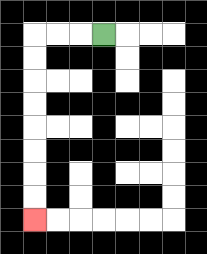{'start': '[4, 1]', 'end': '[1, 9]', 'path_directions': 'L,L,L,D,D,D,D,D,D,D,D', 'path_coordinates': '[[4, 1], [3, 1], [2, 1], [1, 1], [1, 2], [1, 3], [1, 4], [1, 5], [1, 6], [1, 7], [1, 8], [1, 9]]'}